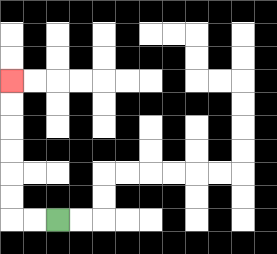{'start': '[2, 9]', 'end': '[0, 3]', 'path_directions': 'L,L,U,U,U,U,U,U', 'path_coordinates': '[[2, 9], [1, 9], [0, 9], [0, 8], [0, 7], [0, 6], [0, 5], [0, 4], [0, 3]]'}